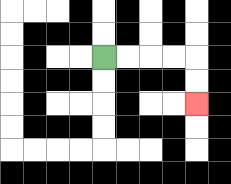{'start': '[4, 2]', 'end': '[8, 4]', 'path_directions': 'R,R,R,R,D,D', 'path_coordinates': '[[4, 2], [5, 2], [6, 2], [7, 2], [8, 2], [8, 3], [8, 4]]'}